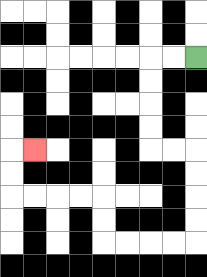{'start': '[8, 2]', 'end': '[1, 6]', 'path_directions': 'L,L,D,D,D,D,R,R,D,D,D,D,L,L,L,L,U,U,L,L,L,L,U,U,R', 'path_coordinates': '[[8, 2], [7, 2], [6, 2], [6, 3], [6, 4], [6, 5], [6, 6], [7, 6], [8, 6], [8, 7], [8, 8], [8, 9], [8, 10], [7, 10], [6, 10], [5, 10], [4, 10], [4, 9], [4, 8], [3, 8], [2, 8], [1, 8], [0, 8], [0, 7], [0, 6], [1, 6]]'}